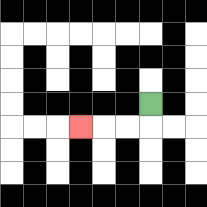{'start': '[6, 4]', 'end': '[3, 5]', 'path_directions': 'D,L,L,L', 'path_coordinates': '[[6, 4], [6, 5], [5, 5], [4, 5], [3, 5]]'}